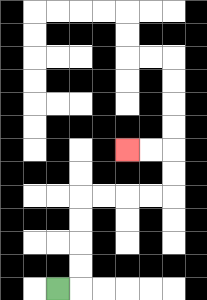{'start': '[2, 12]', 'end': '[5, 6]', 'path_directions': 'R,U,U,U,U,R,R,R,R,U,U,L,L', 'path_coordinates': '[[2, 12], [3, 12], [3, 11], [3, 10], [3, 9], [3, 8], [4, 8], [5, 8], [6, 8], [7, 8], [7, 7], [7, 6], [6, 6], [5, 6]]'}